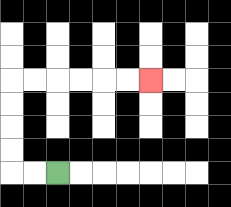{'start': '[2, 7]', 'end': '[6, 3]', 'path_directions': 'L,L,U,U,U,U,R,R,R,R,R,R', 'path_coordinates': '[[2, 7], [1, 7], [0, 7], [0, 6], [0, 5], [0, 4], [0, 3], [1, 3], [2, 3], [3, 3], [4, 3], [5, 3], [6, 3]]'}